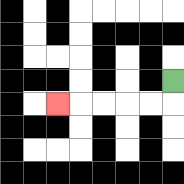{'start': '[7, 3]', 'end': '[2, 4]', 'path_directions': 'D,L,L,L,L,L', 'path_coordinates': '[[7, 3], [7, 4], [6, 4], [5, 4], [4, 4], [3, 4], [2, 4]]'}